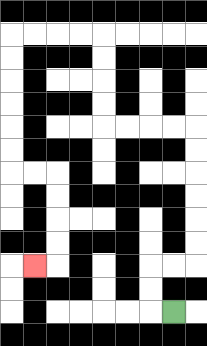{'start': '[7, 13]', 'end': '[1, 11]', 'path_directions': 'L,U,U,R,R,U,U,U,U,U,U,L,L,L,L,U,U,U,U,L,L,L,L,D,D,D,D,D,D,R,R,D,D,D,D,L', 'path_coordinates': '[[7, 13], [6, 13], [6, 12], [6, 11], [7, 11], [8, 11], [8, 10], [8, 9], [8, 8], [8, 7], [8, 6], [8, 5], [7, 5], [6, 5], [5, 5], [4, 5], [4, 4], [4, 3], [4, 2], [4, 1], [3, 1], [2, 1], [1, 1], [0, 1], [0, 2], [0, 3], [0, 4], [0, 5], [0, 6], [0, 7], [1, 7], [2, 7], [2, 8], [2, 9], [2, 10], [2, 11], [1, 11]]'}